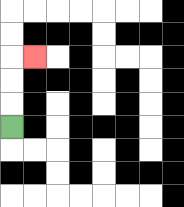{'start': '[0, 5]', 'end': '[1, 2]', 'path_directions': 'U,U,U,R', 'path_coordinates': '[[0, 5], [0, 4], [0, 3], [0, 2], [1, 2]]'}